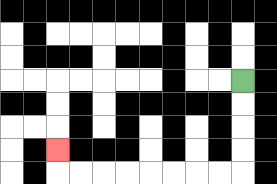{'start': '[10, 3]', 'end': '[2, 6]', 'path_directions': 'D,D,D,D,L,L,L,L,L,L,L,L,U', 'path_coordinates': '[[10, 3], [10, 4], [10, 5], [10, 6], [10, 7], [9, 7], [8, 7], [7, 7], [6, 7], [5, 7], [4, 7], [3, 7], [2, 7], [2, 6]]'}